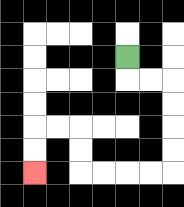{'start': '[5, 2]', 'end': '[1, 7]', 'path_directions': 'D,R,R,D,D,D,D,L,L,L,L,U,U,L,L,D,D', 'path_coordinates': '[[5, 2], [5, 3], [6, 3], [7, 3], [7, 4], [7, 5], [7, 6], [7, 7], [6, 7], [5, 7], [4, 7], [3, 7], [3, 6], [3, 5], [2, 5], [1, 5], [1, 6], [1, 7]]'}